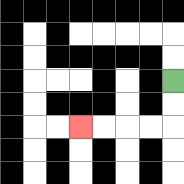{'start': '[7, 3]', 'end': '[3, 5]', 'path_directions': 'D,D,L,L,L,L', 'path_coordinates': '[[7, 3], [7, 4], [7, 5], [6, 5], [5, 5], [4, 5], [3, 5]]'}